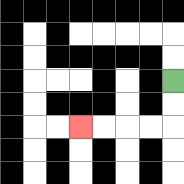{'start': '[7, 3]', 'end': '[3, 5]', 'path_directions': 'D,D,L,L,L,L', 'path_coordinates': '[[7, 3], [7, 4], [7, 5], [6, 5], [5, 5], [4, 5], [3, 5]]'}